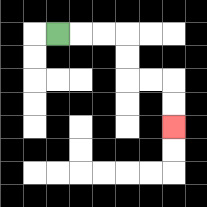{'start': '[2, 1]', 'end': '[7, 5]', 'path_directions': 'R,R,R,D,D,R,R,D,D', 'path_coordinates': '[[2, 1], [3, 1], [4, 1], [5, 1], [5, 2], [5, 3], [6, 3], [7, 3], [7, 4], [7, 5]]'}